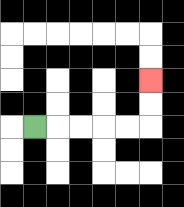{'start': '[1, 5]', 'end': '[6, 3]', 'path_directions': 'R,R,R,R,R,U,U', 'path_coordinates': '[[1, 5], [2, 5], [3, 5], [4, 5], [5, 5], [6, 5], [6, 4], [6, 3]]'}